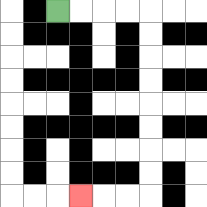{'start': '[2, 0]', 'end': '[3, 8]', 'path_directions': 'R,R,R,R,D,D,D,D,D,D,D,D,L,L,L', 'path_coordinates': '[[2, 0], [3, 0], [4, 0], [5, 0], [6, 0], [6, 1], [6, 2], [6, 3], [6, 4], [6, 5], [6, 6], [6, 7], [6, 8], [5, 8], [4, 8], [3, 8]]'}